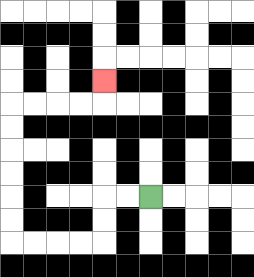{'start': '[6, 8]', 'end': '[4, 3]', 'path_directions': 'L,L,D,D,L,L,L,L,U,U,U,U,U,U,R,R,R,R,U', 'path_coordinates': '[[6, 8], [5, 8], [4, 8], [4, 9], [4, 10], [3, 10], [2, 10], [1, 10], [0, 10], [0, 9], [0, 8], [0, 7], [0, 6], [0, 5], [0, 4], [1, 4], [2, 4], [3, 4], [4, 4], [4, 3]]'}